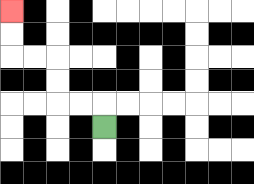{'start': '[4, 5]', 'end': '[0, 0]', 'path_directions': 'U,L,L,U,U,L,L,U,U', 'path_coordinates': '[[4, 5], [4, 4], [3, 4], [2, 4], [2, 3], [2, 2], [1, 2], [0, 2], [0, 1], [0, 0]]'}